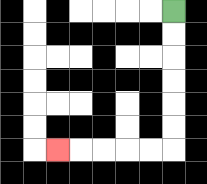{'start': '[7, 0]', 'end': '[2, 6]', 'path_directions': 'D,D,D,D,D,D,L,L,L,L,L', 'path_coordinates': '[[7, 0], [7, 1], [7, 2], [7, 3], [7, 4], [7, 5], [7, 6], [6, 6], [5, 6], [4, 6], [3, 6], [2, 6]]'}